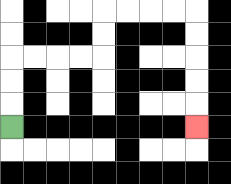{'start': '[0, 5]', 'end': '[8, 5]', 'path_directions': 'U,U,U,R,R,R,R,U,U,R,R,R,R,D,D,D,D,D', 'path_coordinates': '[[0, 5], [0, 4], [0, 3], [0, 2], [1, 2], [2, 2], [3, 2], [4, 2], [4, 1], [4, 0], [5, 0], [6, 0], [7, 0], [8, 0], [8, 1], [8, 2], [8, 3], [8, 4], [8, 5]]'}